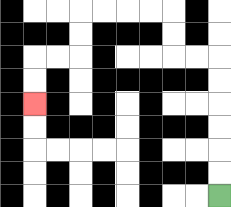{'start': '[9, 8]', 'end': '[1, 4]', 'path_directions': 'U,U,U,U,U,U,L,L,U,U,L,L,L,L,D,D,L,L,D,D', 'path_coordinates': '[[9, 8], [9, 7], [9, 6], [9, 5], [9, 4], [9, 3], [9, 2], [8, 2], [7, 2], [7, 1], [7, 0], [6, 0], [5, 0], [4, 0], [3, 0], [3, 1], [3, 2], [2, 2], [1, 2], [1, 3], [1, 4]]'}